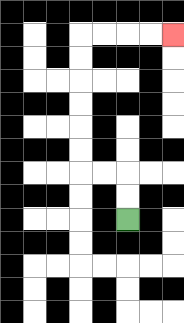{'start': '[5, 9]', 'end': '[7, 1]', 'path_directions': 'U,U,L,L,U,U,U,U,U,U,R,R,R,R', 'path_coordinates': '[[5, 9], [5, 8], [5, 7], [4, 7], [3, 7], [3, 6], [3, 5], [3, 4], [3, 3], [3, 2], [3, 1], [4, 1], [5, 1], [6, 1], [7, 1]]'}